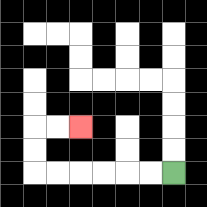{'start': '[7, 7]', 'end': '[3, 5]', 'path_directions': 'L,L,L,L,L,L,U,U,R,R', 'path_coordinates': '[[7, 7], [6, 7], [5, 7], [4, 7], [3, 7], [2, 7], [1, 7], [1, 6], [1, 5], [2, 5], [3, 5]]'}